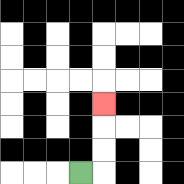{'start': '[3, 7]', 'end': '[4, 4]', 'path_directions': 'R,U,U,U', 'path_coordinates': '[[3, 7], [4, 7], [4, 6], [4, 5], [4, 4]]'}